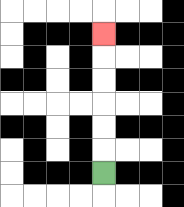{'start': '[4, 7]', 'end': '[4, 1]', 'path_directions': 'U,U,U,U,U,U', 'path_coordinates': '[[4, 7], [4, 6], [4, 5], [4, 4], [4, 3], [4, 2], [4, 1]]'}